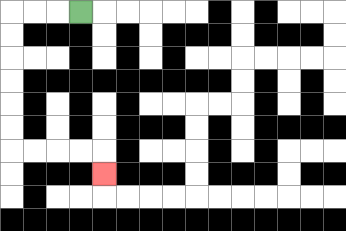{'start': '[3, 0]', 'end': '[4, 7]', 'path_directions': 'L,L,L,D,D,D,D,D,D,R,R,R,R,D', 'path_coordinates': '[[3, 0], [2, 0], [1, 0], [0, 0], [0, 1], [0, 2], [0, 3], [0, 4], [0, 5], [0, 6], [1, 6], [2, 6], [3, 6], [4, 6], [4, 7]]'}